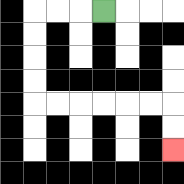{'start': '[4, 0]', 'end': '[7, 6]', 'path_directions': 'L,L,L,D,D,D,D,R,R,R,R,R,R,D,D', 'path_coordinates': '[[4, 0], [3, 0], [2, 0], [1, 0], [1, 1], [1, 2], [1, 3], [1, 4], [2, 4], [3, 4], [4, 4], [5, 4], [6, 4], [7, 4], [7, 5], [7, 6]]'}